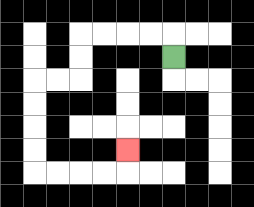{'start': '[7, 2]', 'end': '[5, 6]', 'path_directions': 'U,L,L,L,L,D,D,L,L,D,D,D,D,R,R,R,R,U', 'path_coordinates': '[[7, 2], [7, 1], [6, 1], [5, 1], [4, 1], [3, 1], [3, 2], [3, 3], [2, 3], [1, 3], [1, 4], [1, 5], [1, 6], [1, 7], [2, 7], [3, 7], [4, 7], [5, 7], [5, 6]]'}